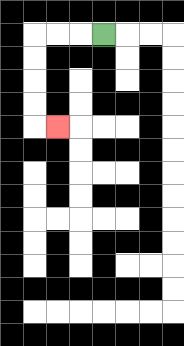{'start': '[4, 1]', 'end': '[2, 5]', 'path_directions': 'L,L,L,D,D,D,D,R', 'path_coordinates': '[[4, 1], [3, 1], [2, 1], [1, 1], [1, 2], [1, 3], [1, 4], [1, 5], [2, 5]]'}